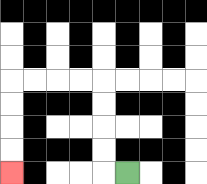{'start': '[5, 7]', 'end': '[0, 7]', 'path_directions': 'L,U,U,U,U,L,L,L,L,D,D,D,D', 'path_coordinates': '[[5, 7], [4, 7], [4, 6], [4, 5], [4, 4], [4, 3], [3, 3], [2, 3], [1, 3], [0, 3], [0, 4], [0, 5], [0, 6], [0, 7]]'}